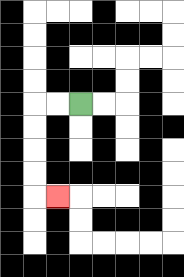{'start': '[3, 4]', 'end': '[2, 8]', 'path_directions': 'L,L,D,D,D,D,R', 'path_coordinates': '[[3, 4], [2, 4], [1, 4], [1, 5], [1, 6], [1, 7], [1, 8], [2, 8]]'}